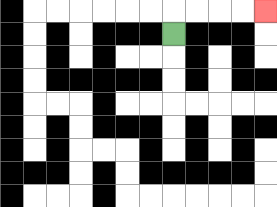{'start': '[7, 1]', 'end': '[11, 0]', 'path_directions': 'U,R,R,R,R', 'path_coordinates': '[[7, 1], [7, 0], [8, 0], [9, 0], [10, 0], [11, 0]]'}